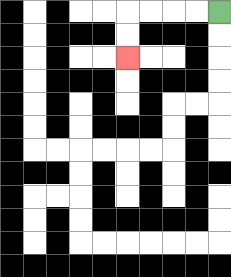{'start': '[9, 0]', 'end': '[5, 2]', 'path_directions': 'L,L,L,L,D,D', 'path_coordinates': '[[9, 0], [8, 0], [7, 0], [6, 0], [5, 0], [5, 1], [5, 2]]'}